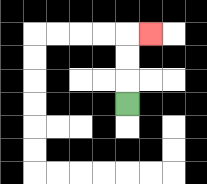{'start': '[5, 4]', 'end': '[6, 1]', 'path_directions': 'U,U,U,R', 'path_coordinates': '[[5, 4], [5, 3], [5, 2], [5, 1], [6, 1]]'}